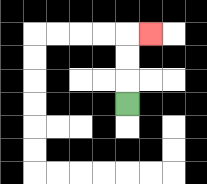{'start': '[5, 4]', 'end': '[6, 1]', 'path_directions': 'U,U,U,R', 'path_coordinates': '[[5, 4], [5, 3], [5, 2], [5, 1], [6, 1]]'}